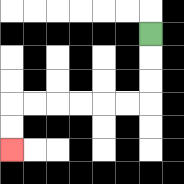{'start': '[6, 1]', 'end': '[0, 6]', 'path_directions': 'D,D,D,L,L,L,L,L,L,D,D', 'path_coordinates': '[[6, 1], [6, 2], [6, 3], [6, 4], [5, 4], [4, 4], [3, 4], [2, 4], [1, 4], [0, 4], [0, 5], [0, 6]]'}